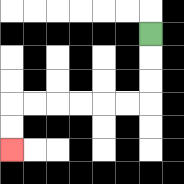{'start': '[6, 1]', 'end': '[0, 6]', 'path_directions': 'D,D,D,L,L,L,L,L,L,D,D', 'path_coordinates': '[[6, 1], [6, 2], [6, 3], [6, 4], [5, 4], [4, 4], [3, 4], [2, 4], [1, 4], [0, 4], [0, 5], [0, 6]]'}